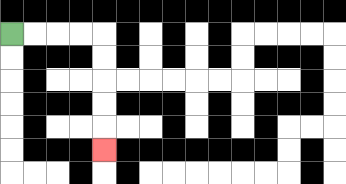{'start': '[0, 1]', 'end': '[4, 6]', 'path_directions': 'R,R,R,R,D,D,D,D,D', 'path_coordinates': '[[0, 1], [1, 1], [2, 1], [3, 1], [4, 1], [4, 2], [4, 3], [4, 4], [4, 5], [4, 6]]'}